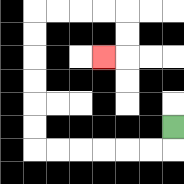{'start': '[7, 5]', 'end': '[4, 2]', 'path_directions': 'D,L,L,L,L,L,L,U,U,U,U,U,U,R,R,R,R,D,D,L', 'path_coordinates': '[[7, 5], [7, 6], [6, 6], [5, 6], [4, 6], [3, 6], [2, 6], [1, 6], [1, 5], [1, 4], [1, 3], [1, 2], [1, 1], [1, 0], [2, 0], [3, 0], [4, 0], [5, 0], [5, 1], [5, 2], [4, 2]]'}